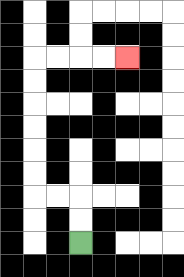{'start': '[3, 10]', 'end': '[5, 2]', 'path_directions': 'U,U,L,L,U,U,U,U,U,U,R,R,R,R', 'path_coordinates': '[[3, 10], [3, 9], [3, 8], [2, 8], [1, 8], [1, 7], [1, 6], [1, 5], [1, 4], [1, 3], [1, 2], [2, 2], [3, 2], [4, 2], [5, 2]]'}